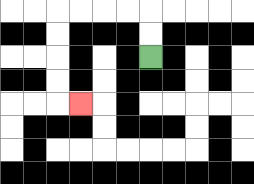{'start': '[6, 2]', 'end': '[3, 4]', 'path_directions': 'U,U,L,L,L,L,D,D,D,D,R', 'path_coordinates': '[[6, 2], [6, 1], [6, 0], [5, 0], [4, 0], [3, 0], [2, 0], [2, 1], [2, 2], [2, 3], [2, 4], [3, 4]]'}